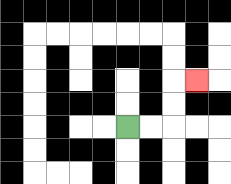{'start': '[5, 5]', 'end': '[8, 3]', 'path_directions': 'R,R,U,U,R', 'path_coordinates': '[[5, 5], [6, 5], [7, 5], [7, 4], [7, 3], [8, 3]]'}